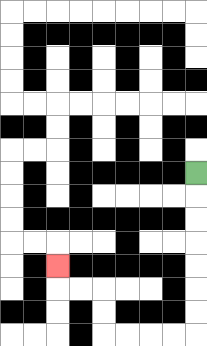{'start': '[8, 7]', 'end': '[2, 11]', 'path_directions': 'D,D,D,D,D,D,D,L,L,L,L,U,U,L,L,U', 'path_coordinates': '[[8, 7], [8, 8], [8, 9], [8, 10], [8, 11], [8, 12], [8, 13], [8, 14], [7, 14], [6, 14], [5, 14], [4, 14], [4, 13], [4, 12], [3, 12], [2, 12], [2, 11]]'}